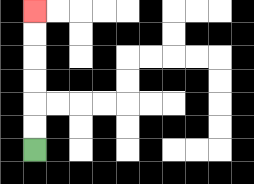{'start': '[1, 6]', 'end': '[1, 0]', 'path_directions': 'U,U,U,U,U,U', 'path_coordinates': '[[1, 6], [1, 5], [1, 4], [1, 3], [1, 2], [1, 1], [1, 0]]'}